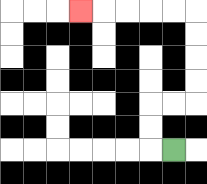{'start': '[7, 6]', 'end': '[3, 0]', 'path_directions': 'L,U,U,R,R,U,U,U,U,L,L,L,L,L', 'path_coordinates': '[[7, 6], [6, 6], [6, 5], [6, 4], [7, 4], [8, 4], [8, 3], [8, 2], [8, 1], [8, 0], [7, 0], [6, 0], [5, 0], [4, 0], [3, 0]]'}